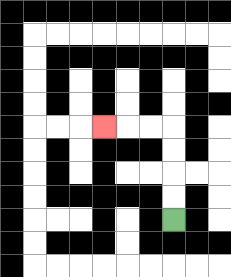{'start': '[7, 9]', 'end': '[4, 5]', 'path_directions': 'U,U,U,U,L,L,L', 'path_coordinates': '[[7, 9], [7, 8], [7, 7], [7, 6], [7, 5], [6, 5], [5, 5], [4, 5]]'}